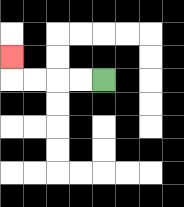{'start': '[4, 3]', 'end': '[0, 2]', 'path_directions': 'L,L,L,L,U', 'path_coordinates': '[[4, 3], [3, 3], [2, 3], [1, 3], [0, 3], [0, 2]]'}